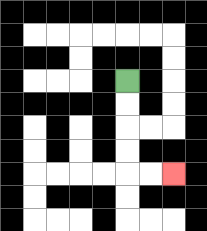{'start': '[5, 3]', 'end': '[7, 7]', 'path_directions': 'D,D,D,D,R,R', 'path_coordinates': '[[5, 3], [5, 4], [5, 5], [5, 6], [5, 7], [6, 7], [7, 7]]'}